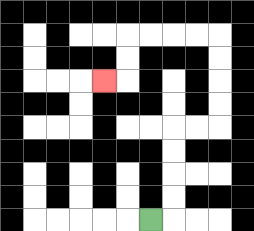{'start': '[6, 9]', 'end': '[4, 3]', 'path_directions': 'R,U,U,U,U,R,R,U,U,U,U,L,L,L,L,D,D,L', 'path_coordinates': '[[6, 9], [7, 9], [7, 8], [7, 7], [7, 6], [7, 5], [8, 5], [9, 5], [9, 4], [9, 3], [9, 2], [9, 1], [8, 1], [7, 1], [6, 1], [5, 1], [5, 2], [5, 3], [4, 3]]'}